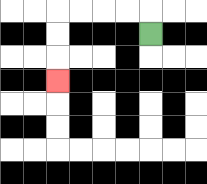{'start': '[6, 1]', 'end': '[2, 3]', 'path_directions': 'U,L,L,L,L,D,D,D', 'path_coordinates': '[[6, 1], [6, 0], [5, 0], [4, 0], [3, 0], [2, 0], [2, 1], [2, 2], [2, 3]]'}